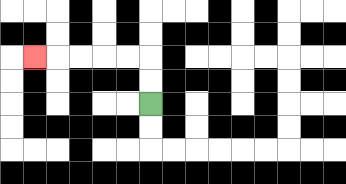{'start': '[6, 4]', 'end': '[1, 2]', 'path_directions': 'U,U,L,L,L,L,L', 'path_coordinates': '[[6, 4], [6, 3], [6, 2], [5, 2], [4, 2], [3, 2], [2, 2], [1, 2]]'}